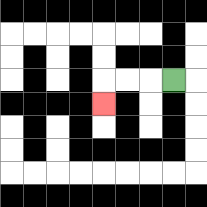{'start': '[7, 3]', 'end': '[4, 4]', 'path_directions': 'L,L,L,D', 'path_coordinates': '[[7, 3], [6, 3], [5, 3], [4, 3], [4, 4]]'}